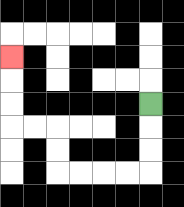{'start': '[6, 4]', 'end': '[0, 2]', 'path_directions': 'D,D,D,L,L,L,L,U,U,L,L,U,U,U', 'path_coordinates': '[[6, 4], [6, 5], [6, 6], [6, 7], [5, 7], [4, 7], [3, 7], [2, 7], [2, 6], [2, 5], [1, 5], [0, 5], [0, 4], [0, 3], [0, 2]]'}